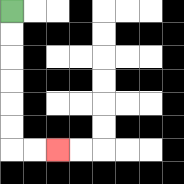{'start': '[0, 0]', 'end': '[2, 6]', 'path_directions': 'D,D,D,D,D,D,R,R', 'path_coordinates': '[[0, 0], [0, 1], [0, 2], [0, 3], [0, 4], [0, 5], [0, 6], [1, 6], [2, 6]]'}